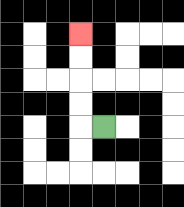{'start': '[4, 5]', 'end': '[3, 1]', 'path_directions': 'L,U,U,U,U', 'path_coordinates': '[[4, 5], [3, 5], [3, 4], [3, 3], [3, 2], [3, 1]]'}